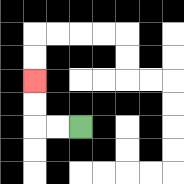{'start': '[3, 5]', 'end': '[1, 3]', 'path_directions': 'L,L,U,U', 'path_coordinates': '[[3, 5], [2, 5], [1, 5], [1, 4], [1, 3]]'}